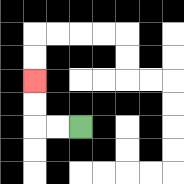{'start': '[3, 5]', 'end': '[1, 3]', 'path_directions': 'L,L,U,U', 'path_coordinates': '[[3, 5], [2, 5], [1, 5], [1, 4], [1, 3]]'}